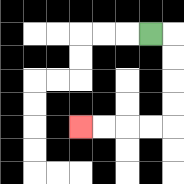{'start': '[6, 1]', 'end': '[3, 5]', 'path_directions': 'R,D,D,D,D,L,L,L,L', 'path_coordinates': '[[6, 1], [7, 1], [7, 2], [7, 3], [7, 4], [7, 5], [6, 5], [5, 5], [4, 5], [3, 5]]'}